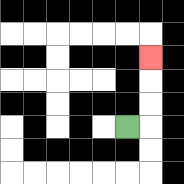{'start': '[5, 5]', 'end': '[6, 2]', 'path_directions': 'R,U,U,U', 'path_coordinates': '[[5, 5], [6, 5], [6, 4], [6, 3], [6, 2]]'}